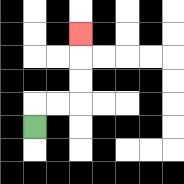{'start': '[1, 5]', 'end': '[3, 1]', 'path_directions': 'U,R,R,U,U,U', 'path_coordinates': '[[1, 5], [1, 4], [2, 4], [3, 4], [3, 3], [3, 2], [3, 1]]'}